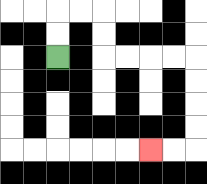{'start': '[2, 2]', 'end': '[6, 6]', 'path_directions': 'U,U,R,R,D,D,R,R,R,R,D,D,D,D,L,L', 'path_coordinates': '[[2, 2], [2, 1], [2, 0], [3, 0], [4, 0], [4, 1], [4, 2], [5, 2], [6, 2], [7, 2], [8, 2], [8, 3], [8, 4], [8, 5], [8, 6], [7, 6], [6, 6]]'}